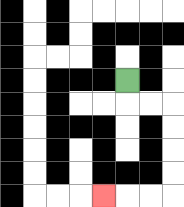{'start': '[5, 3]', 'end': '[4, 8]', 'path_directions': 'D,R,R,D,D,D,D,L,L,L', 'path_coordinates': '[[5, 3], [5, 4], [6, 4], [7, 4], [7, 5], [7, 6], [7, 7], [7, 8], [6, 8], [5, 8], [4, 8]]'}